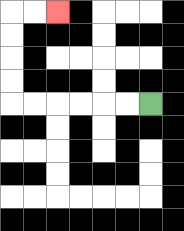{'start': '[6, 4]', 'end': '[2, 0]', 'path_directions': 'L,L,L,L,L,L,U,U,U,U,R,R', 'path_coordinates': '[[6, 4], [5, 4], [4, 4], [3, 4], [2, 4], [1, 4], [0, 4], [0, 3], [0, 2], [0, 1], [0, 0], [1, 0], [2, 0]]'}